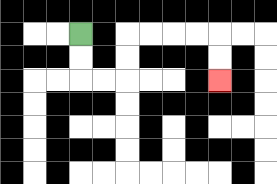{'start': '[3, 1]', 'end': '[9, 3]', 'path_directions': 'D,D,R,R,U,U,R,R,R,R,D,D', 'path_coordinates': '[[3, 1], [3, 2], [3, 3], [4, 3], [5, 3], [5, 2], [5, 1], [6, 1], [7, 1], [8, 1], [9, 1], [9, 2], [9, 3]]'}